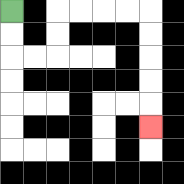{'start': '[0, 0]', 'end': '[6, 5]', 'path_directions': 'D,D,R,R,U,U,R,R,R,R,D,D,D,D,D', 'path_coordinates': '[[0, 0], [0, 1], [0, 2], [1, 2], [2, 2], [2, 1], [2, 0], [3, 0], [4, 0], [5, 0], [6, 0], [6, 1], [6, 2], [6, 3], [6, 4], [6, 5]]'}